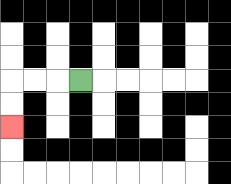{'start': '[3, 3]', 'end': '[0, 5]', 'path_directions': 'L,L,L,D,D', 'path_coordinates': '[[3, 3], [2, 3], [1, 3], [0, 3], [0, 4], [0, 5]]'}